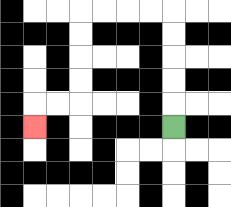{'start': '[7, 5]', 'end': '[1, 5]', 'path_directions': 'U,U,U,U,U,L,L,L,L,D,D,D,D,L,L,D', 'path_coordinates': '[[7, 5], [7, 4], [7, 3], [7, 2], [7, 1], [7, 0], [6, 0], [5, 0], [4, 0], [3, 0], [3, 1], [3, 2], [3, 3], [3, 4], [2, 4], [1, 4], [1, 5]]'}